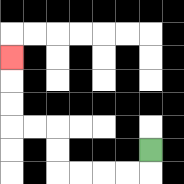{'start': '[6, 6]', 'end': '[0, 2]', 'path_directions': 'D,L,L,L,L,U,U,L,L,U,U,U', 'path_coordinates': '[[6, 6], [6, 7], [5, 7], [4, 7], [3, 7], [2, 7], [2, 6], [2, 5], [1, 5], [0, 5], [0, 4], [0, 3], [0, 2]]'}